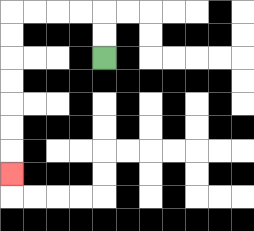{'start': '[4, 2]', 'end': '[0, 7]', 'path_directions': 'U,U,L,L,L,L,D,D,D,D,D,D,D', 'path_coordinates': '[[4, 2], [4, 1], [4, 0], [3, 0], [2, 0], [1, 0], [0, 0], [0, 1], [0, 2], [0, 3], [0, 4], [0, 5], [0, 6], [0, 7]]'}